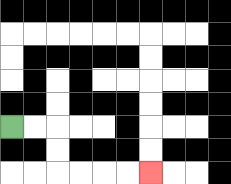{'start': '[0, 5]', 'end': '[6, 7]', 'path_directions': 'R,R,D,D,R,R,R,R', 'path_coordinates': '[[0, 5], [1, 5], [2, 5], [2, 6], [2, 7], [3, 7], [4, 7], [5, 7], [6, 7]]'}